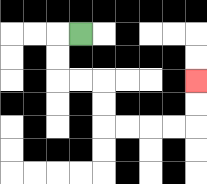{'start': '[3, 1]', 'end': '[8, 3]', 'path_directions': 'L,D,D,R,R,D,D,R,R,R,R,U,U', 'path_coordinates': '[[3, 1], [2, 1], [2, 2], [2, 3], [3, 3], [4, 3], [4, 4], [4, 5], [5, 5], [6, 5], [7, 5], [8, 5], [8, 4], [8, 3]]'}